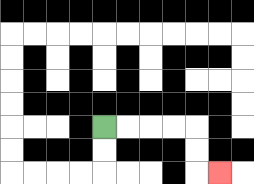{'start': '[4, 5]', 'end': '[9, 7]', 'path_directions': 'R,R,R,R,D,D,R', 'path_coordinates': '[[4, 5], [5, 5], [6, 5], [7, 5], [8, 5], [8, 6], [8, 7], [9, 7]]'}